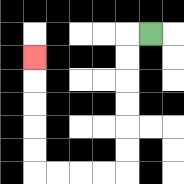{'start': '[6, 1]', 'end': '[1, 2]', 'path_directions': 'L,D,D,D,D,D,D,L,L,L,L,U,U,U,U,U', 'path_coordinates': '[[6, 1], [5, 1], [5, 2], [5, 3], [5, 4], [5, 5], [5, 6], [5, 7], [4, 7], [3, 7], [2, 7], [1, 7], [1, 6], [1, 5], [1, 4], [1, 3], [1, 2]]'}